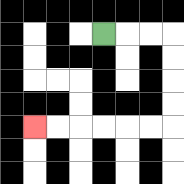{'start': '[4, 1]', 'end': '[1, 5]', 'path_directions': 'R,R,R,D,D,D,D,L,L,L,L,L,L', 'path_coordinates': '[[4, 1], [5, 1], [6, 1], [7, 1], [7, 2], [7, 3], [7, 4], [7, 5], [6, 5], [5, 5], [4, 5], [3, 5], [2, 5], [1, 5]]'}